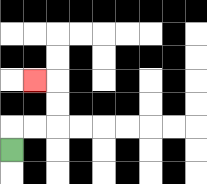{'start': '[0, 6]', 'end': '[1, 3]', 'path_directions': 'U,R,R,U,U,L', 'path_coordinates': '[[0, 6], [0, 5], [1, 5], [2, 5], [2, 4], [2, 3], [1, 3]]'}